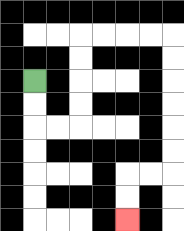{'start': '[1, 3]', 'end': '[5, 9]', 'path_directions': 'D,D,R,R,U,U,U,U,R,R,R,R,D,D,D,D,D,D,L,L,D,D', 'path_coordinates': '[[1, 3], [1, 4], [1, 5], [2, 5], [3, 5], [3, 4], [3, 3], [3, 2], [3, 1], [4, 1], [5, 1], [6, 1], [7, 1], [7, 2], [7, 3], [7, 4], [7, 5], [7, 6], [7, 7], [6, 7], [5, 7], [5, 8], [5, 9]]'}